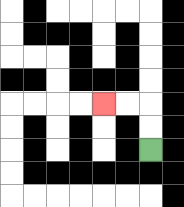{'start': '[6, 6]', 'end': '[4, 4]', 'path_directions': 'U,U,L,L', 'path_coordinates': '[[6, 6], [6, 5], [6, 4], [5, 4], [4, 4]]'}